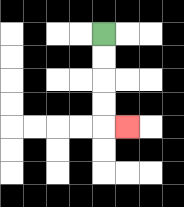{'start': '[4, 1]', 'end': '[5, 5]', 'path_directions': 'D,D,D,D,R', 'path_coordinates': '[[4, 1], [4, 2], [4, 3], [4, 4], [4, 5], [5, 5]]'}